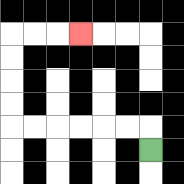{'start': '[6, 6]', 'end': '[3, 1]', 'path_directions': 'U,L,L,L,L,L,L,U,U,U,U,R,R,R', 'path_coordinates': '[[6, 6], [6, 5], [5, 5], [4, 5], [3, 5], [2, 5], [1, 5], [0, 5], [0, 4], [0, 3], [0, 2], [0, 1], [1, 1], [2, 1], [3, 1]]'}